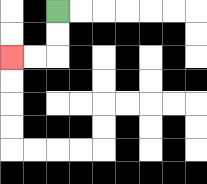{'start': '[2, 0]', 'end': '[0, 2]', 'path_directions': 'D,D,L,L', 'path_coordinates': '[[2, 0], [2, 1], [2, 2], [1, 2], [0, 2]]'}